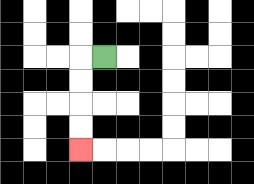{'start': '[4, 2]', 'end': '[3, 6]', 'path_directions': 'L,D,D,D,D', 'path_coordinates': '[[4, 2], [3, 2], [3, 3], [3, 4], [3, 5], [3, 6]]'}